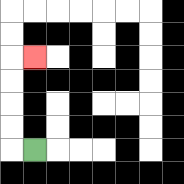{'start': '[1, 6]', 'end': '[1, 2]', 'path_directions': 'L,U,U,U,U,R', 'path_coordinates': '[[1, 6], [0, 6], [0, 5], [0, 4], [0, 3], [0, 2], [1, 2]]'}